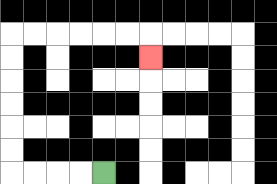{'start': '[4, 7]', 'end': '[6, 2]', 'path_directions': 'L,L,L,L,U,U,U,U,U,U,R,R,R,R,R,R,D', 'path_coordinates': '[[4, 7], [3, 7], [2, 7], [1, 7], [0, 7], [0, 6], [0, 5], [0, 4], [0, 3], [0, 2], [0, 1], [1, 1], [2, 1], [3, 1], [4, 1], [5, 1], [6, 1], [6, 2]]'}